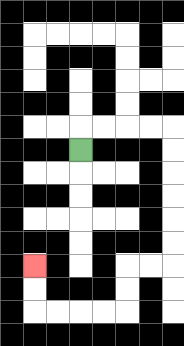{'start': '[3, 6]', 'end': '[1, 11]', 'path_directions': 'U,R,R,R,R,D,D,D,D,D,D,L,L,D,D,L,L,L,L,U,U', 'path_coordinates': '[[3, 6], [3, 5], [4, 5], [5, 5], [6, 5], [7, 5], [7, 6], [7, 7], [7, 8], [7, 9], [7, 10], [7, 11], [6, 11], [5, 11], [5, 12], [5, 13], [4, 13], [3, 13], [2, 13], [1, 13], [1, 12], [1, 11]]'}